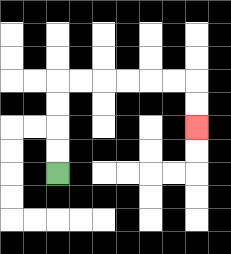{'start': '[2, 7]', 'end': '[8, 5]', 'path_directions': 'U,U,U,U,R,R,R,R,R,R,D,D', 'path_coordinates': '[[2, 7], [2, 6], [2, 5], [2, 4], [2, 3], [3, 3], [4, 3], [5, 3], [6, 3], [7, 3], [8, 3], [8, 4], [8, 5]]'}